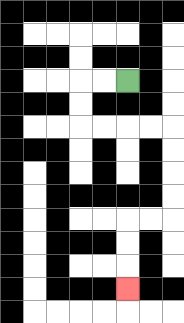{'start': '[5, 3]', 'end': '[5, 12]', 'path_directions': 'L,L,D,D,R,R,R,R,D,D,D,D,L,L,D,D,D', 'path_coordinates': '[[5, 3], [4, 3], [3, 3], [3, 4], [3, 5], [4, 5], [5, 5], [6, 5], [7, 5], [7, 6], [7, 7], [7, 8], [7, 9], [6, 9], [5, 9], [5, 10], [5, 11], [5, 12]]'}